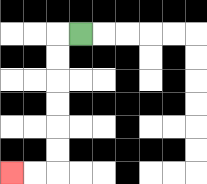{'start': '[3, 1]', 'end': '[0, 7]', 'path_directions': 'L,D,D,D,D,D,D,L,L', 'path_coordinates': '[[3, 1], [2, 1], [2, 2], [2, 3], [2, 4], [2, 5], [2, 6], [2, 7], [1, 7], [0, 7]]'}